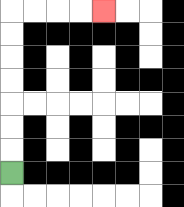{'start': '[0, 7]', 'end': '[4, 0]', 'path_directions': 'U,U,U,U,U,U,U,R,R,R,R', 'path_coordinates': '[[0, 7], [0, 6], [0, 5], [0, 4], [0, 3], [0, 2], [0, 1], [0, 0], [1, 0], [2, 0], [3, 0], [4, 0]]'}